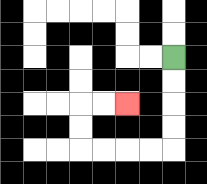{'start': '[7, 2]', 'end': '[5, 4]', 'path_directions': 'D,D,D,D,L,L,L,L,U,U,R,R', 'path_coordinates': '[[7, 2], [7, 3], [7, 4], [7, 5], [7, 6], [6, 6], [5, 6], [4, 6], [3, 6], [3, 5], [3, 4], [4, 4], [5, 4]]'}